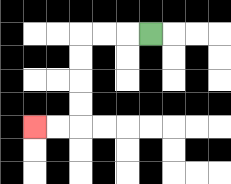{'start': '[6, 1]', 'end': '[1, 5]', 'path_directions': 'L,L,L,D,D,D,D,L,L', 'path_coordinates': '[[6, 1], [5, 1], [4, 1], [3, 1], [3, 2], [3, 3], [3, 4], [3, 5], [2, 5], [1, 5]]'}